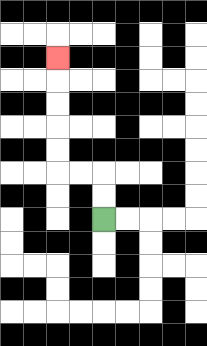{'start': '[4, 9]', 'end': '[2, 2]', 'path_directions': 'U,U,L,L,U,U,U,U,U', 'path_coordinates': '[[4, 9], [4, 8], [4, 7], [3, 7], [2, 7], [2, 6], [2, 5], [2, 4], [2, 3], [2, 2]]'}